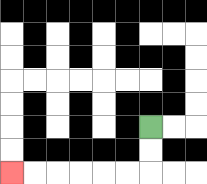{'start': '[6, 5]', 'end': '[0, 7]', 'path_directions': 'D,D,L,L,L,L,L,L', 'path_coordinates': '[[6, 5], [6, 6], [6, 7], [5, 7], [4, 7], [3, 7], [2, 7], [1, 7], [0, 7]]'}